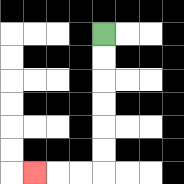{'start': '[4, 1]', 'end': '[1, 7]', 'path_directions': 'D,D,D,D,D,D,L,L,L', 'path_coordinates': '[[4, 1], [4, 2], [4, 3], [4, 4], [4, 5], [4, 6], [4, 7], [3, 7], [2, 7], [1, 7]]'}